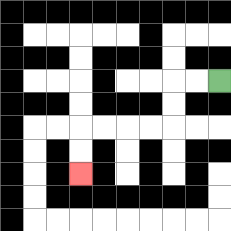{'start': '[9, 3]', 'end': '[3, 7]', 'path_directions': 'L,L,D,D,L,L,L,L,D,D', 'path_coordinates': '[[9, 3], [8, 3], [7, 3], [7, 4], [7, 5], [6, 5], [5, 5], [4, 5], [3, 5], [3, 6], [3, 7]]'}